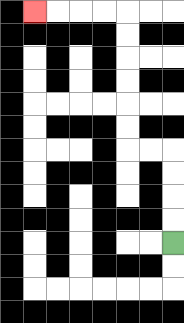{'start': '[7, 10]', 'end': '[1, 0]', 'path_directions': 'U,U,U,U,L,L,U,U,U,U,U,U,L,L,L,L', 'path_coordinates': '[[7, 10], [7, 9], [7, 8], [7, 7], [7, 6], [6, 6], [5, 6], [5, 5], [5, 4], [5, 3], [5, 2], [5, 1], [5, 0], [4, 0], [3, 0], [2, 0], [1, 0]]'}